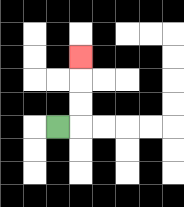{'start': '[2, 5]', 'end': '[3, 2]', 'path_directions': 'R,U,U,U', 'path_coordinates': '[[2, 5], [3, 5], [3, 4], [3, 3], [3, 2]]'}